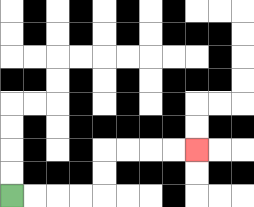{'start': '[0, 8]', 'end': '[8, 6]', 'path_directions': 'R,R,R,R,U,U,R,R,R,R', 'path_coordinates': '[[0, 8], [1, 8], [2, 8], [3, 8], [4, 8], [4, 7], [4, 6], [5, 6], [6, 6], [7, 6], [8, 6]]'}